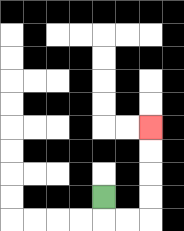{'start': '[4, 8]', 'end': '[6, 5]', 'path_directions': 'D,R,R,U,U,U,U', 'path_coordinates': '[[4, 8], [4, 9], [5, 9], [6, 9], [6, 8], [6, 7], [6, 6], [6, 5]]'}